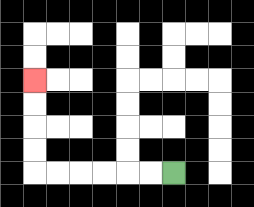{'start': '[7, 7]', 'end': '[1, 3]', 'path_directions': 'L,L,L,L,L,L,U,U,U,U', 'path_coordinates': '[[7, 7], [6, 7], [5, 7], [4, 7], [3, 7], [2, 7], [1, 7], [1, 6], [1, 5], [1, 4], [1, 3]]'}